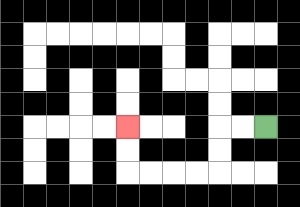{'start': '[11, 5]', 'end': '[5, 5]', 'path_directions': 'L,L,D,D,L,L,L,L,U,U', 'path_coordinates': '[[11, 5], [10, 5], [9, 5], [9, 6], [9, 7], [8, 7], [7, 7], [6, 7], [5, 7], [5, 6], [5, 5]]'}